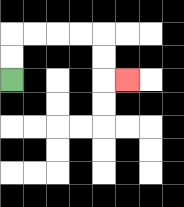{'start': '[0, 3]', 'end': '[5, 3]', 'path_directions': 'U,U,R,R,R,R,D,D,R', 'path_coordinates': '[[0, 3], [0, 2], [0, 1], [1, 1], [2, 1], [3, 1], [4, 1], [4, 2], [4, 3], [5, 3]]'}